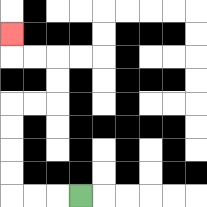{'start': '[3, 8]', 'end': '[0, 1]', 'path_directions': 'L,L,L,U,U,U,U,R,R,U,U,L,L,U', 'path_coordinates': '[[3, 8], [2, 8], [1, 8], [0, 8], [0, 7], [0, 6], [0, 5], [0, 4], [1, 4], [2, 4], [2, 3], [2, 2], [1, 2], [0, 2], [0, 1]]'}